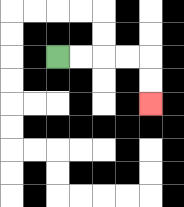{'start': '[2, 2]', 'end': '[6, 4]', 'path_directions': 'R,R,R,R,D,D', 'path_coordinates': '[[2, 2], [3, 2], [4, 2], [5, 2], [6, 2], [6, 3], [6, 4]]'}